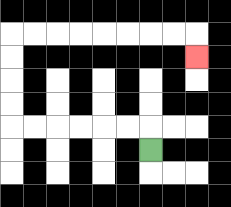{'start': '[6, 6]', 'end': '[8, 2]', 'path_directions': 'U,L,L,L,L,L,L,U,U,U,U,R,R,R,R,R,R,R,R,D', 'path_coordinates': '[[6, 6], [6, 5], [5, 5], [4, 5], [3, 5], [2, 5], [1, 5], [0, 5], [0, 4], [0, 3], [0, 2], [0, 1], [1, 1], [2, 1], [3, 1], [4, 1], [5, 1], [6, 1], [7, 1], [8, 1], [8, 2]]'}